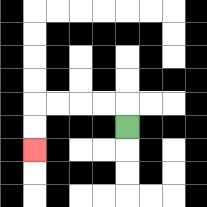{'start': '[5, 5]', 'end': '[1, 6]', 'path_directions': 'U,L,L,L,L,D,D', 'path_coordinates': '[[5, 5], [5, 4], [4, 4], [3, 4], [2, 4], [1, 4], [1, 5], [1, 6]]'}